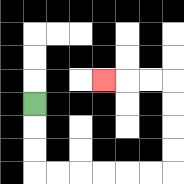{'start': '[1, 4]', 'end': '[4, 3]', 'path_directions': 'D,D,D,R,R,R,R,R,R,U,U,U,U,L,L,L', 'path_coordinates': '[[1, 4], [1, 5], [1, 6], [1, 7], [2, 7], [3, 7], [4, 7], [5, 7], [6, 7], [7, 7], [7, 6], [7, 5], [7, 4], [7, 3], [6, 3], [5, 3], [4, 3]]'}